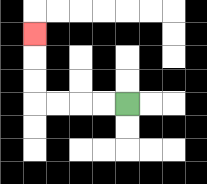{'start': '[5, 4]', 'end': '[1, 1]', 'path_directions': 'L,L,L,L,U,U,U', 'path_coordinates': '[[5, 4], [4, 4], [3, 4], [2, 4], [1, 4], [1, 3], [1, 2], [1, 1]]'}